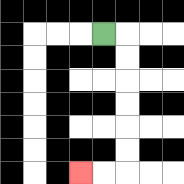{'start': '[4, 1]', 'end': '[3, 7]', 'path_directions': 'R,D,D,D,D,D,D,L,L', 'path_coordinates': '[[4, 1], [5, 1], [5, 2], [5, 3], [5, 4], [5, 5], [5, 6], [5, 7], [4, 7], [3, 7]]'}